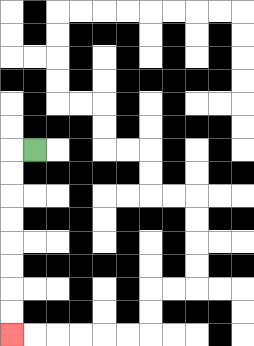{'start': '[1, 6]', 'end': '[0, 14]', 'path_directions': 'L,D,D,D,D,D,D,D,D', 'path_coordinates': '[[1, 6], [0, 6], [0, 7], [0, 8], [0, 9], [0, 10], [0, 11], [0, 12], [0, 13], [0, 14]]'}